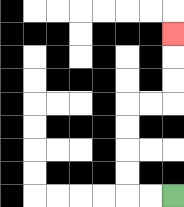{'start': '[7, 8]', 'end': '[7, 1]', 'path_directions': 'L,L,U,U,U,U,R,R,U,U,U', 'path_coordinates': '[[7, 8], [6, 8], [5, 8], [5, 7], [5, 6], [5, 5], [5, 4], [6, 4], [7, 4], [7, 3], [7, 2], [7, 1]]'}